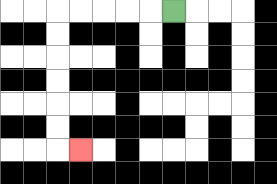{'start': '[7, 0]', 'end': '[3, 6]', 'path_directions': 'L,L,L,L,L,D,D,D,D,D,D,R', 'path_coordinates': '[[7, 0], [6, 0], [5, 0], [4, 0], [3, 0], [2, 0], [2, 1], [2, 2], [2, 3], [2, 4], [2, 5], [2, 6], [3, 6]]'}